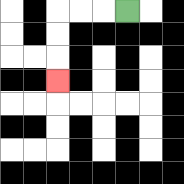{'start': '[5, 0]', 'end': '[2, 3]', 'path_directions': 'L,L,L,D,D,D', 'path_coordinates': '[[5, 0], [4, 0], [3, 0], [2, 0], [2, 1], [2, 2], [2, 3]]'}